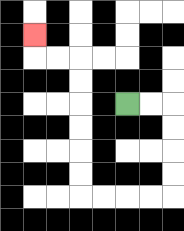{'start': '[5, 4]', 'end': '[1, 1]', 'path_directions': 'R,R,D,D,D,D,L,L,L,L,U,U,U,U,U,U,L,L,U', 'path_coordinates': '[[5, 4], [6, 4], [7, 4], [7, 5], [7, 6], [7, 7], [7, 8], [6, 8], [5, 8], [4, 8], [3, 8], [3, 7], [3, 6], [3, 5], [3, 4], [3, 3], [3, 2], [2, 2], [1, 2], [1, 1]]'}